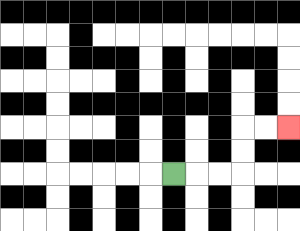{'start': '[7, 7]', 'end': '[12, 5]', 'path_directions': 'R,R,R,U,U,R,R', 'path_coordinates': '[[7, 7], [8, 7], [9, 7], [10, 7], [10, 6], [10, 5], [11, 5], [12, 5]]'}